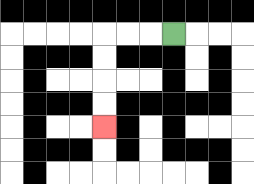{'start': '[7, 1]', 'end': '[4, 5]', 'path_directions': 'L,L,L,D,D,D,D', 'path_coordinates': '[[7, 1], [6, 1], [5, 1], [4, 1], [4, 2], [4, 3], [4, 4], [4, 5]]'}